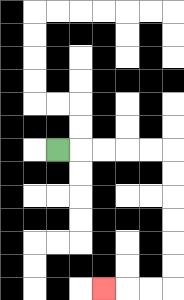{'start': '[2, 6]', 'end': '[4, 12]', 'path_directions': 'R,R,R,R,R,D,D,D,D,D,D,L,L,L', 'path_coordinates': '[[2, 6], [3, 6], [4, 6], [5, 6], [6, 6], [7, 6], [7, 7], [7, 8], [7, 9], [7, 10], [7, 11], [7, 12], [6, 12], [5, 12], [4, 12]]'}